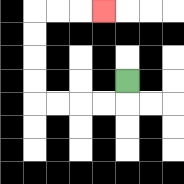{'start': '[5, 3]', 'end': '[4, 0]', 'path_directions': 'D,L,L,L,L,U,U,U,U,R,R,R', 'path_coordinates': '[[5, 3], [5, 4], [4, 4], [3, 4], [2, 4], [1, 4], [1, 3], [1, 2], [1, 1], [1, 0], [2, 0], [3, 0], [4, 0]]'}